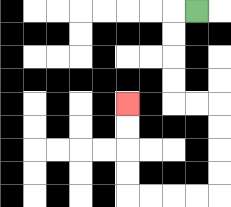{'start': '[8, 0]', 'end': '[5, 4]', 'path_directions': 'L,D,D,D,D,R,R,D,D,D,D,L,L,L,L,U,U,U,U', 'path_coordinates': '[[8, 0], [7, 0], [7, 1], [7, 2], [7, 3], [7, 4], [8, 4], [9, 4], [9, 5], [9, 6], [9, 7], [9, 8], [8, 8], [7, 8], [6, 8], [5, 8], [5, 7], [5, 6], [5, 5], [5, 4]]'}